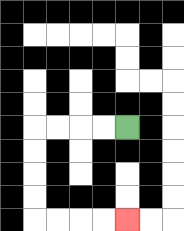{'start': '[5, 5]', 'end': '[5, 9]', 'path_directions': 'L,L,L,L,D,D,D,D,R,R,R,R', 'path_coordinates': '[[5, 5], [4, 5], [3, 5], [2, 5], [1, 5], [1, 6], [1, 7], [1, 8], [1, 9], [2, 9], [3, 9], [4, 9], [5, 9]]'}